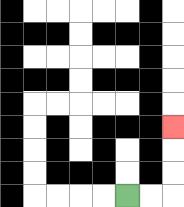{'start': '[5, 8]', 'end': '[7, 5]', 'path_directions': 'R,R,U,U,U', 'path_coordinates': '[[5, 8], [6, 8], [7, 8], [7, 7], [7, 6], [7, 5]]'}